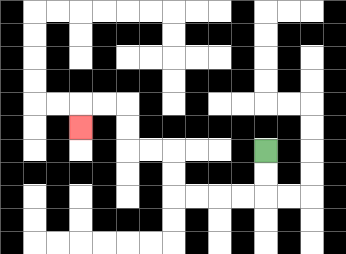{'start': '[11, 6]', 'end': '[3, 5]', 'path_directions': 'D,D,L,L,L,L,U,U,L,L,U,U,L,L,D', 'path_coordinates': '[[11, 6], [11, 7], [11, 8], [10, 8], [9, 8], [8, 8], [7, 8], [7, 7], [7, 6], [6, 6], [5, 6], [5, 5], [5, 4], [4, 4], [3, 4], [3, 5]]'}